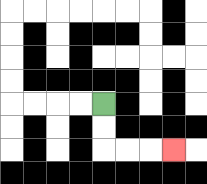{'start': '[4, 4]', 'end': '[7, 6]', 'path_directions': 'D,D,R,R,R', 'path_coordinates': '[[4, 4], [4, 5], [4, 6], [5, 6], [6, 6], [7, 6]]'}